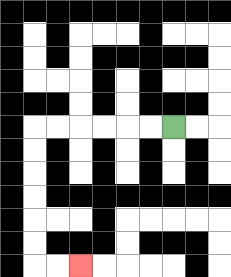{'start': '[7, 5]', 'end': '[3, 11]', 'path_directions': 'L,L,L,L,L,L,D,D,D,D,D,D,R,R', 'path_coordinates': '[[7, 5], [6, 5], [5, 5], [4, 5], [3, 5], [2, 5], [1, 5], [1, 6], [1, 7], [1, 8], [1, 9], [1, 10], [1, 11], [2, 11], [3, 11]]'}